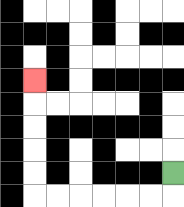{'start': '[7, 7]', 'end': '[1, 3]', 'path_directions': 'D,L,L,L,L,L,L,U,U,U,U,U', 'path_coordinates': '[[7, 7], [7, 8], [6, 8], [5, 8], [4, 8], [3, 8], [2, 8], [1, 8], [1, 7], [1, 6], [1, 5], [1, 4], [1, 3]]'}